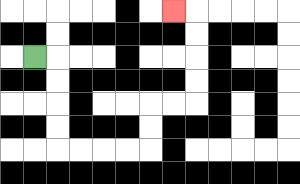{'start': '[1, 2]', 'end': '[7, 0]', 'path_directions': 'R,D,D,D,D,R,R,R,R,U,U,R,R,U,U,U,U,L', 'path_coordinates': '[[1, 2], [2, 2], [2, 3], [2, 4], [2, 5], [2, 6], [3, 6], [4, 6], [5, 6], [6, 6], [6, 5], [6, 4], [7, 4], [8, 4], [8, 3], [8, 2], [8, 1], [8, 0], [7, 0]]'}